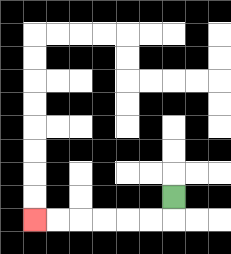{'start': '[7, 8]', 'end': '[1, 9]', 'path_directions': 'D,L,L,L,L,L,L', 'path_coordinates': '[[7, 8], [7, 9], [6, 9], [5, 9], [4, 9], [3, 9], [2, 9], [1, 9]]'}